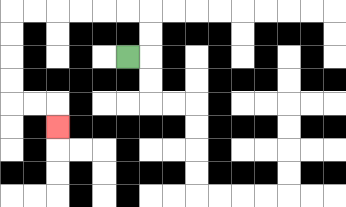{'start': '[5, 2]', 'end': '[2, 5]', 'path_directions': 'R,U,U,L,L,L,L,L,L,D,D,D,D,R,R,D', 'path_coordinates': '[[5, 2], [6, 2], [6, 1], [6, 0], [5, 0], [4, 0], [3, 0], [2, 0], [1, 0], [0, 0], [0, 1], [0, 2], [0, 3], [0, 4], [1, 4], [2, 4], [2, 5]]'}